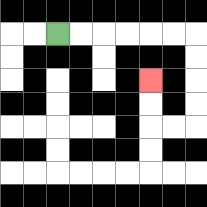{'start': '[2, 1]', 'end': '[6, 3]', 'path_directions': 'R,R,R,R,R,R,D,D,D,D,L,L,U,U', 'path_coordinates': '[[2, 1], [3, 1], [4, 1], [5, 1], [6, 1], [7, 1], [8, 1], [8, 2], [8, 3], [8, 4], [8, 5], [7, 5], [6, 5], [6, 4], [6, 3]]'}